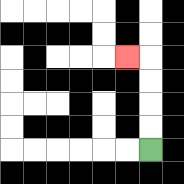{'start': '[6, 6]', 'end': '[5, 2]', 'path_directions': 'U,U,U,U,L', 'path_coordinates': '[[6, 6], [6, 5], [6, 4], [6, 3], [6, 2], [5, 2]]'}